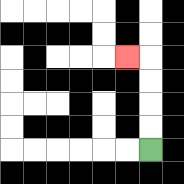{'start': '[6, 6]', 'end': '[5, 2]', 'path_directions': 'U,U,U,U,L', 'path_coordinates': '[[6, 6], [6, 5], [6, 4], [6, 3], [6, 2], [5, 2]]'}